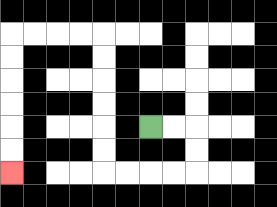{'start': '[6, 5]', 'end': '[0, 7]', 'path_directions': 'R,R,D,D,L,L,L,L,U,U,U,U,U,U,L,L,L,L,D,D,D,D,D,D', 'path_coordinates': '[[6, 5], [7, 5], [8, 5], [8, 6], [8, 7], [7, 7], [6, 7], [5, 7], [4, 7], [4, 6], [4, 5], [4, 4], [4, 3], [4, 2], [4, 1], [3, 1], [2, 1], [1, 1], [0, 1], [0, 2], [0, 3], [0, 4], [0, 5], [0, 6], [0, 7]]'}